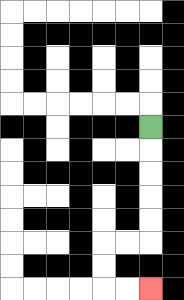{'start': '[6, 5]', 'end': '[6, 12]', 'path_directions': 'D,D,D,D,D,L,L,D,D,R,R', 'path_coordinates': '[[6, 5], [6, 6], [6, 7], [6, 8], [6, 9], [6, 10], [5, 10], [4, 10], [4, 11], [4, 12], [5, 12], [6, 12]]'}